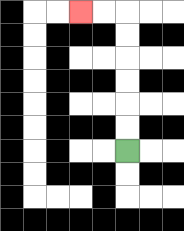{'start': '[5, 6]', 'end': '[3, 0]', 'path_directions': 'U,U,U,U,U,U,L,L', 'path_coordinates': '[[5, 6], [5, 5], [5, 4], [5, 3], [5, 2], [5, 1], [5, 0], [4, 0], [3, 0]]'}